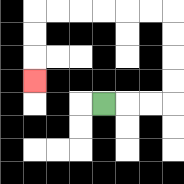{'start': '[4, 4]', 'end': '[1, 3]', 'path_directions': 'R,R,R,U,U,U,U,L,L,L,L,L,L,D,D,D', 'path_coordinates': '[[4, 4], [5, 4], [6, 4], [7, 4], [7, 3], [7, 2], [7, 1], [7, 0], [6, 0], [5, 0], [4, 0], [3, 0], [2, 0], [1, 0], [1, 1], [1, 2], [1, 3]]'}